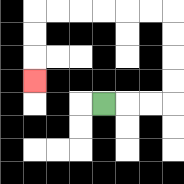{'start': '[4, 4]', 'end': '[1, 3]', 'path_directions': 'R,R,R,U,U,U,U,L,L,L,L,L,L,D,D,D', 'path_coordinates': '[[4, 4], [5, 4], [6, 4], [7, 4], [7, 3], [7, 2], [7, 1], [7, 0], [6, 0], [5, 0], [4, 0], [3, 0], [2, 0], [1, 0], [1, 1], [1, 2], [1, 3]]'}